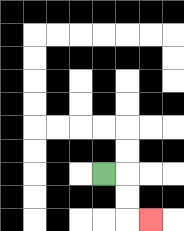{'start': '[4, 7]', 'end': '[6, 9]', 'path_directions': 'R,D,D,R', 'path_coordinates': '[[4, 7], [5, 7], [5, 8], [5, 9], [6, 9]]'}